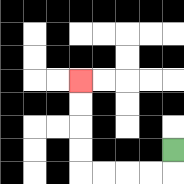{'start': '[7, 6]', 'end': '[3, 3]', 'path_directions': 'D,L,L,L,L,U,U,U,U', 'path_coordinates': '[[7, 6], [7, 7], [6, 7], [5, 7], [4, 7], [3, 7], [3, 6], [3, 5], [3, 4], [3, 3]]'}